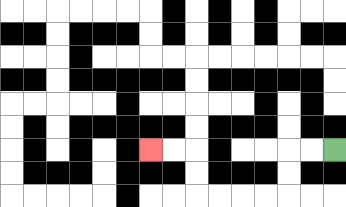{'start': '[14, 6]', 'end': '[6, 6]', 'path_directions': 'L,L,D,D,L,L,L,L,U,U,L,L', 'path_coordinates': '[[14, 6], [13, 6], [12, 6], [12, 7], [12, 8], [11, 8], [10, 8], [9, 8], [8, 8], [8, 7], [8, 6], [7, 6], [6, 6]]'}